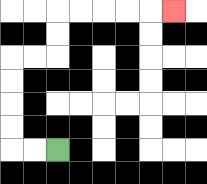{'start': '[2, 6]', 'end': '[7, 0]', 'path_directions': 'L,L,U,U,U,U,R,R,U,U,R,R,R,R,R', 'path_coordinates': '[[2, 6], [1, 6], [0, 6], [0, 5], [0, 4], [0, 3], [0, 2], [1, 2], [2, 2], [2, 1], [2, 0], [3, 0], [4, 0], [5, 0], [6, 0], [7, 0]]'}